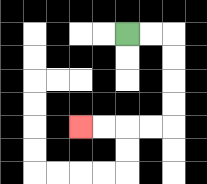{'start': '[5, 1]', 'end': '[3, 5]', 'path_directions': 'R,R,D,D,D,D,L,L,L,L', 'path_coordinates': '[[5, 1], [6, 1], [7, 1], [7, 2], [7, 3], [7, 4], [7, 5], [6, 5], [5, 5], [4, 5], [3, 5]]'}